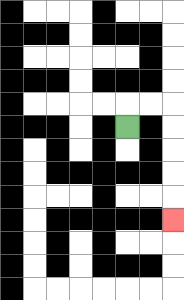{'start': '[5, 5]', 'end': '[7, 9]', 'path_directions': 'U,R,R,D,D,D,D,D', 'path_coordinates': '[[5, 5], [5, 4], [6, 4], [7, 4], [7, 5], [7, 6], [7, 7], [7, 8], [7, 9]]'}